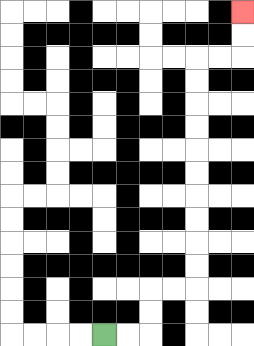{'start': '[4, 14]', 'end': '[10, 0]', 'path_directions': 'R,R,U,U,R,R,U,U,U,U,U,U,U,U,U,U,R,R,U,U', 'path_coordinates': '[[4, 14], [5, 14], [6, 14], [6, 13], [6, 12], [7, 12], [8, 12], [8, 11], [8, 10], [8, 9], [8, 8], [8, 7], [8, 6], [8, 5], [8, 4], [8, 3], [8, 2], [9, 2], [10, 2], [10, 1], [10, 0]]'}